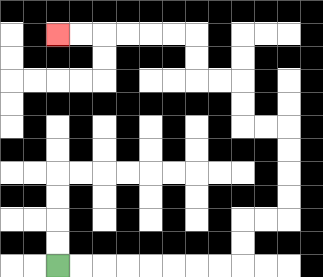{'start': '[2, 11]', 'end': '[2, 1]', 'path_directions': 'R,R,R,R,R,R,R,R,U,U,R,R,U,U,U,U,L,L,U,U,L,L,U,U,L,L,L,L,L,L', 'path_coordinates': '[[2, 11], [3, 11], [4, 11], [5, 11], [6, 11], [7, 11], [8, 11], [9, 11], [10, 11], [10, 10], [10, 9], [11, 9], [12, 9], [12, 8], [12, 7], [12, 6], [12, 5], [11, 5], [10, 5], [10, 4], [10, 3], [9, 3], [8, 3], [8, 2], [8, 1], [7, 1], [6, 1], [5, 1], [4, 1], [3, 1], [2, 1]]'}